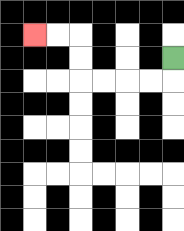{'start': '[7, 2]', 'end': '[1, 1]', 'path_directions': 'D,L,L,L,L,U,U,L,L', 'path_coordinates': '[[7, 2], [7, 3], [6, 3], [5, 3], [4, 3], [3, 3], [3, 2], [3, 1], [2, 1], [1, 1]]'}